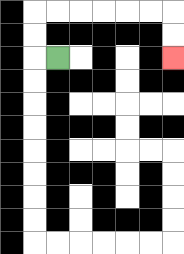{'start': '[2, 2]', 'end': '[7, 2]', 'path_directions': 'L,U,U,R,R,R,R,R,R,D,D', 'path_coordinates': '[[2, 2], [1, 2], [1, 1], [1, 0], [2, 0], [3, 0], [4, 0], [5, 0], [6, 0], [7, 0], [7, 1], [7, 2]]'}